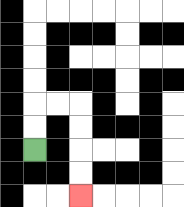{'start': '[1, 6]', 'end': '[3, 8]', 'path_directions': 'U,U,R,R,D,D,D,D', 'path_coordinates': '[[1, 6], [1, 5], [1, 4], [2, 4], [3, 4], [3, 5], [3, 6], [3, 7], [3, 8]]'}